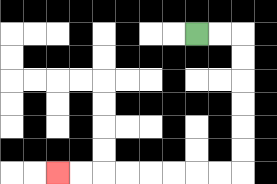{'start': '[8, 1]', 'end': '[2, 7]', 'path_directions': 'R,R,D,D,D,D,D,D,L,L,L,L,L,L,L,L', 'path_coordinates': '[[8, 1], [9, 1], [10, 1], [10, 2], [10, 3], [10, 4], [10, 5], [10, 6], [10, 7], [9, 7], [8, 7], [7, 7], [6, 7], [5, 7], [4, 7], [3, 7], [2, 7]]'}